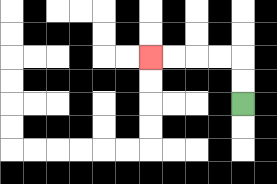{'start': '[10, 4]', 'end': '[6, 2]', 'path_directions': 'U,U,L,L,L,L', 'path_coordinates': '[[10, 4], [10, 3], [10, 2], [9, 2], [8, 2], [7, 2], [6, 2]]'}